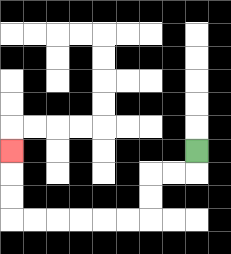{'start': '[8, 6]', 'end': '[0, 6]', 'path_directions': 'D,L,L,D,D,L,L,L,L,L,L,U,U,U', 'path_coordinates': '[[8, 6], [8, 7], [7, 7], [6, 7], [6, 8], [6, 9], [5, 9], [4, 9], [3, 9], [2, 9], [1, 9], [0, 9], [0, 8], [0, 7], [0, 6]]'}